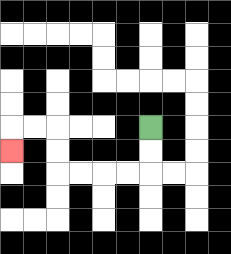{'start': '[6, 5]', 'end': '[0, 6]', 'path_directions': 'D,D,L,L,L,L,U,U,L,L,D', 'path_coordinates': '[[6, 5], [6, 6], [6, 7], [5, 7], [4, 7], [3, 7], [2, 7], [2, 6], [2, 5], [1, 5], [0, 5], [0, 6]]'}